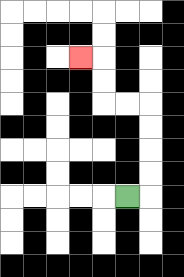{'start': '[5, 8]', 'end': '[3, 2]', 'path_directions': 'R,U,U,U,U,L,L,U,U,L', 'path_coordinates': '[[5, 8], [6, 8], [6, 7], [6, 6], [6, 5], [6, 4], [5, 4], [4, 4], [4, 3], [4, 2], [3, 2]]'}